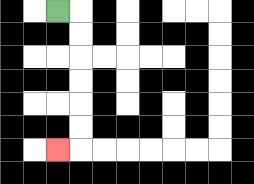{'start': '[2, 0]', 'end': '[2, 6]', 'path_directions': 'R,D,D,D,D,D,D,L', 'path_coordinates': '[[2, 0], [3, 0], [3, 1], [3, 2], [3, 3], [3, 4], [3, 5], [3, 6], [2, 6]]'}